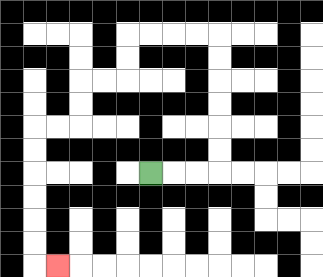{'start': '[6, 7]', 'end': '[2, 11]', 'path_directions': 'R,R,R,U,U,U,U,U,U,L,L,L,L,D,D,L,L,D,D,L,L,D,D,D,D,D,D,R', 'path_coordinates': '[[6, 7], [7, 7], [8, 7], [9, 7], [9, 6], [9, 5], [9, 4], [9, 3], [9, 2], [9, 1], [8, 1], [7, 1], [6, 1], [5, 1], [5, 2], [5, 3], [4, 3], [3, 3], [3, 4], [3, 5], [2, 5], [1, 5], [1, 6], [1, 7], [1, 8], [1, 9], [1, 10], [1, 11], [2, 11]]'}